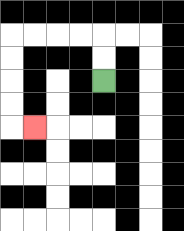{'start': '[4, 3]', 'end': '[1, 5]', 'path_directions': 'U,U,L,L,L,L,D,D,D,D,R', 'path_coordinates': '[[4, 3], [4, 2], [4, 1], [3, 1], [2, 1], [1, 1], [0, 1], [0, 2], [0, 3], [0, 4], [0, 5], [1, 5]]'}